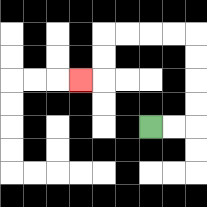{'start': '[6, 5]', 'end': '[3, 3]', 'path_directions': 'R,R,U,U,U,U,L,L,L,L,D,D,L', 'path_coordinates': '[[6, 5], [7, 5], [8, 5], [8, 4], [8, 3], [8, 2], [8, 1], [7, 1], [6, 1], [5, 1], [4, 1], [4, 2], [4, 3], [3, 3]]'}